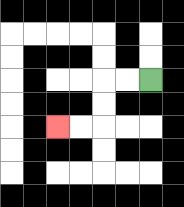{'start': '[6, 3]', 'end': '[2, 5]', 'path_directions': 'L,L,D,D,L,L', 'path_coordinates': '[[6, 3], [5, 3], [4, 3], [4, 4], [4, 5], [3, 5], [2, 5]]'}